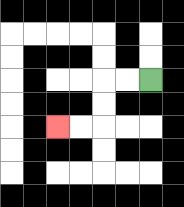{'start': '[6, 3]', 'end': '[2, 5]', 'path_directions': 'L,L,D,D,L,L', 'path_coordinates': '[[6, 3], [5, 3], [4, 3], [4, 4], [4, 5], [3, 5], [2, 5]]'}